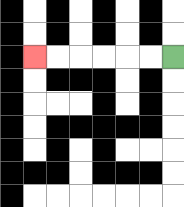{'start': '[7, 2]', 'end': '[1, 2]', 'path_directions': 'L,L,L,L,L,L', 'path_coordinates': '[[7, 2], [6, 2], [5, 2], [4, 2], [3, 2], [2, 2], [1, 2]]'}